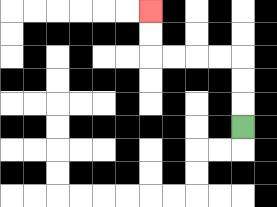{'start': '[10, 5]', 'end': '[6, 0]', 'path_directions': 'U,U,U,L,L,L,L,U,U', 'path_coordinates': '[[10, 5], [10, 4], [10, 3], [10, 2], [9, 2], [8, 2], [7, 2], [6, 2], [6, 1], [6, 0]]'}